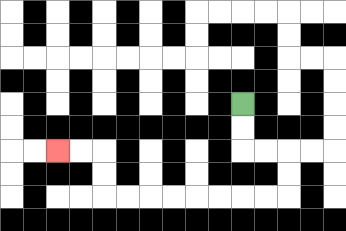{'start': '[10, 4]', 'end': '[2, 6]', 'path_directions': 'D,D,R,R,D,D,L,L,L,L,L,L,L,L,U,U,L,L', 'path_coordinates': '[[10, 4], [10, 5], [10, 6], [11, 6], [12, 6], [12, 7], [12, 8], [11, 8], [10, 8], [9, 8], [8, 8], [7, 8], [6, 8], [5, 8], [4, 8], [4, 7], [4, 6], [3, 6], [2, 6]]'}